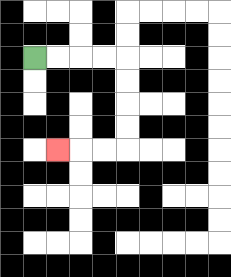{'start': '[1, 2]', 'end': '[2, 6]', 'path_directions': 'R,R,R,R,D,D,D,D,L,L,L', 'path_coordinates': '[[1, 2], [2, 2], [3, 2], [4, 2], [5, 2], [5, 3], [5, 4], [5, 5], [5, 6], [4, 6], [3, 6], [2, 6]]'}